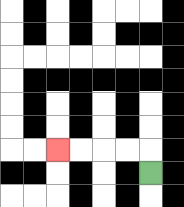{'start': '[6, 7]', 'end': '[2, 6]', 'path_directions': 'U,L,L,L,L', 'path_coordinates': '[[6, 7], [6, 6], [5, 6], [4, 6], [3, 6], [2, 6]]'}